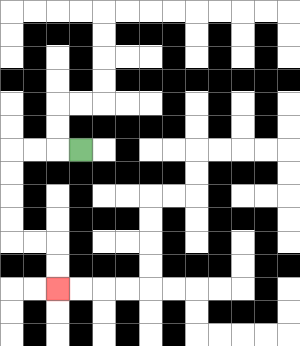{'start': '[3, 6]', 'end': '[2, 12]', 'path_directions': 'L,L,L,D,D,D,D,R,R,D,D', 'path_coordinates': '[[3, 6], [2, 6], [1, 6], [0, 6], [0, 7], [0, 8], [0, 9], [0, 10], [1, 10], [2, 10], [2, 11], [2, 12]]'}